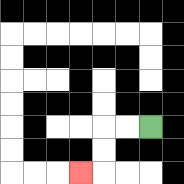{'start': '[6, 5]', 'end': '[3, 7]', 'path_directions': 'L,L,D,D,L', 'path_coordinates': '[[6, 5], [5, 5], [4, 5], [4, 6], [4, 7], [3, 7]]'}